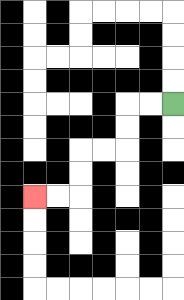{'start': '[7, 4]', 'end': '[1, 8]', 'path_directions': 'L,L,D,D,L,L,D,D,L,L', 'path_coordinates': '[[7, 4], [6, 4], [5, 4], [5, 5], [5, 6], [4, 6], [3, 6], [3, 7], [3, 8], [2, 8], [1, 8]]'}